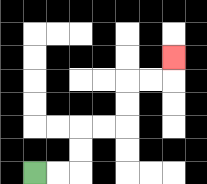{'start': '[1, 7]', 'end': '[7, 2]', 'path_directions': 'R,R,U,U,R,R,U,U,R,R,U', 'path_coordinates': '[[1, 7], [2, 7], [3, 7], [3, 6], [3, 5], [4, 5], [5, 5], [5, 4], [5, 3], [6, 3], [7, 3], [7, 2]]'}